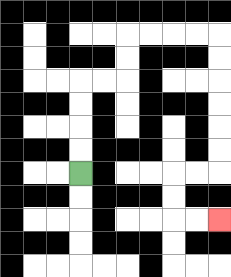{'start': '[3, 7]', 'end': '[9, 9]', 'path_directions': 'U,U,U,U,R,R,U,U,R,R,R,R,D,D,D,D,D,D,L,L,D,D,R,R', 'path_coordinates': '[[3, 7], [3, 6], [3, 5], [3, 4], [3, 3], [4, 3], [5, 3], [5, 2], [5, 1], [6, 1], [7, 1], [8, 1], [9, 1], [9, 2], [9, 3], [9, 4], [9, 5], [9, 6], [9, 7], [8, 7], [7, 7], [7, 8], [7, 9], [8, 9], [9, 9]]'}